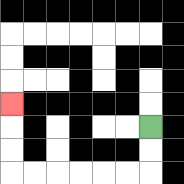{'start': '[6, 5]', 'end': '[0, 4]', 'path_directions': 'D,D,L,L,L,L,L,L,U,U,U', 'path_coordinates': '[[6, 5], [6, 6], [6, 7], [5, 7], [4, 7], [3, 7], [2, 7], [1, 7], [0, 7], [0, 6], [0, 5], [0, 4]]'}